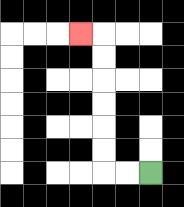{'start': '[6, 7]', 'end': '[3, 1]', 'path_directions': 'L,L,U,U,U,U,U,U,L', 'path_coordinates': '[[6, 7], [5, 7], [4, 7], [4, 6], [4, 5], [4, 4], [4, 3], [4, 2], [4, 1], [3, 1]]'}